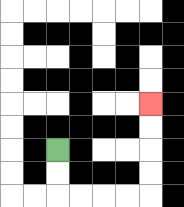{'start': '[2, 6]', 'end': '[6, 4]', 'path_directions': 'D,D,R,R,R,R,U,U,U,U', 'path_coordinates': '[[2, 6], [2, 7], [2, 8], [3, 8], [4, 8], [5, 8], [6, 8], [6, 7], [6, 6], [6, 5], [6, 4]]'}